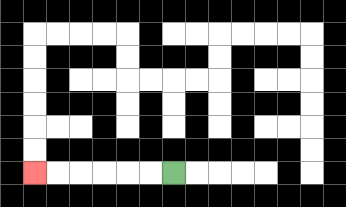{'start': '[7, 7]', 'end': '[1, 7]', 'path_directions': 'L,L,L,L,L,L', 'path_coordinates': '[[7, 7], [6, 7], [5, 7], [4, 7], [3, 7], [2, 7], [1, 7]]'}